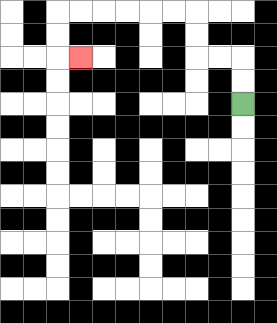{'start': '[10, 4]', 'end': '[3, 2]', 'path_directions': 'U,U,L,L,U,U,L,L,L,L,L,L,D,D,R', 'path_coordinates': '[[10, 4], [10, 3], [10, 2], [9, 2], [8, 2], [8, 1], [8, 0], [7, 0], [6, 0], [5, 0], [4, 0], [3, 0], [2, 0], [2, 1], [2, 2], [3, 2]]'}